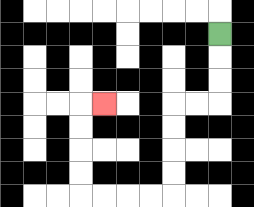{'start': '[9, 1]', 'end': '[4, 4]', 'path_directions': 'D,D,D,L,L,D,D,D,D,L,L,L,L,U,U,U,U,R', 'path_coordinates': '[[9, 1], [9, 2], [9, 3], [9, 4], [8, 4], [7, 4], [7, 5], [7, 6], [7, 7], [7, 8], [6, 8], [5, 8], [4, 8], [3, 8], [3, 7], [3, 6], [3, 5], [3, 4], [4, 4]]'}